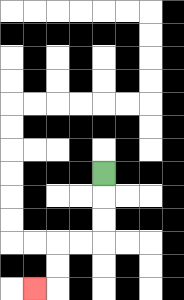{'start': '[4, 7]', 'end': '[1, 12]', 'path_directions': 'D,D,D,L,L,D,D,L', 'path_coordinates': '[[4, 7], [4, 8], [4, 9], [4, 10], [3, 10], [2, 10], [2, 11], [2, 12], [1, 12]]'}